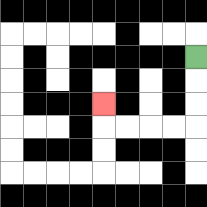{'start': '[8, 2]', 'end': '[4, 4]', 'path_directions': 'D,D,D,L,L,L,L,U', 'path_coordinates': '[[8, 2], [8, 3], [8, 4], [8, 5], [7, 5], [6, 5], [5, 5], [4, 5], [4, 4]]'}